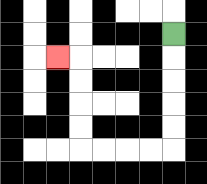{'start': '[7, 1]', 'end': '[2, 2]', 'path_directions': 'D,D,D,D,D,L,L,L,L,U,U,U,U,L', 'path_coordinates': '[[7, 1], [7, 2], [7, 3], [7, 4], [7, 5], [7, 6], [6, 6], [5, 6], [4, 6], [3, 6], [3, 5], [3, 4], [3, 3], [3, 2], [2, 2]]'}